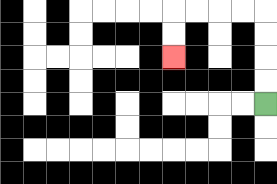{'start': '[11, 4]', 'end': '[7, 2]', 'path_directions': 'U,U,U,U,L,L,L,L,D,D', 'path_coordinates': '[[11, 4], [11, 3], [11, 2], [11, 1], [11, 0], [10, 0], [9, 0], [8, 0], [7, 0], [7, 1], [7, 2]]'}